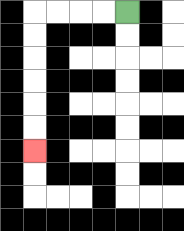{'start': '[5, 0]', 'end': '[1, 6]', 'path_directions': 'L,L,L,L,D,D,D,D,D,D', 'path_coordinates': '[[5, 0], [4, 0], [3, 0], [2, 0], [1, 0], [1, 1], [1, 2], [1, 3], [1, 4], [1, 5], [1, 6]]'}